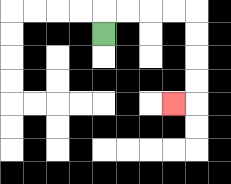{'start': '[4, 1]', 'end': '[7, 4]', 'path_directions': 'U,R,R,R,R,D,D,D,D,L', 'path_coordinates': '[[4, 1], [4, 0], [5, 0], [6, 0], [7, 0], [8, 0], [8, 1], [8, 2], [8, 3], [8, 4], [7, 4]]'}